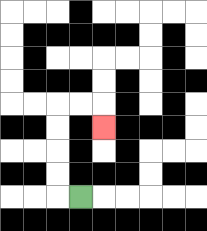{'start': '[3, 8]', 'end': '[4, 5]', 'path_directions': 'L,U,U,U,U,R,R,D', 'path_coordinates': '[[3, 8], [2, 8], [2, 7], [2, 6], [2, 5], [2, 4], [3, 4], [4, 4], [4, 5]]'}